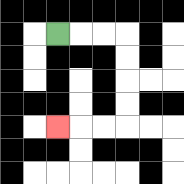{'start': '[2, 1]', 'end': '[2, 5]', 'path_directions': 'R,R,R,D,D,D,D,L,L,L', 'path_coordinates': '[[2, 1], [3, 1], [4, 1], [5, 1], [5, 2], [5, 3], [5, 4], [5, 5], [4, 5], [3, 5], [2, 5]]'}